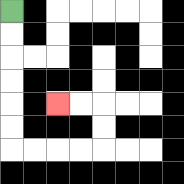{'start': '[0, 0]', 'end': '[2, 4]', 'path_directions': 'D,D,D,D,D,D,R,R,R,R,U,U,L,L', 'path_coordinates': '[[0, 0], [0, 1], [0, 2], [0, 3], [0, 4], [0, 5], [0, 6], [1, 6], [2, 6], [3, 6], [4, 6], [4, 5], [4, 4], [3, 4], [2, 4]]'}